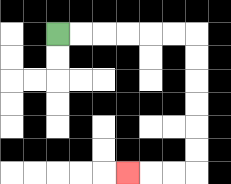{'start': '[2, 1]', 'end': '[5, 7]', 'path_directions': 'R,R,R,R,R,R,D,D,D,D,D,D,L,L,L', 'path_coordinates': '[[2, 1], [3, 1], [4, 1], [5, 1], [6, 1], [7, 1], [8, 1], [8, 2], [8, 3], [8, 4], [8, 5], [8, 6], [8, 7], [7, 7], [6, 7], [5, 7]]'}